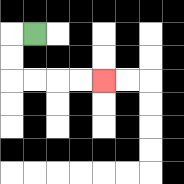{'start': '[1, 1]', 'end': '[4, 3]', 'path_directions': 'L,D,D,R,R,R,R', 'path_coordinates': '[[1, 1], [0, 1], [0, 2], [0, 3], [1, 3], [2, 3], [3, 3], [4, 3]]'}